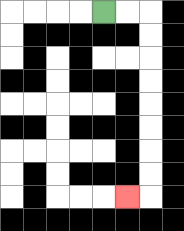{'start': '[4, 0]', 'end': '[5, 8]', 'path_directions': 'R,R,D,D,D,D,D,D,D,D,L', 'path_coordinates': '[[4, 0], [5, 0], [6, 0], [6, 1], [6, 2], [6, 3], [6, 4], [6, 5], [6, 6], [6, 7], [6, 8], [5, 8]]'}